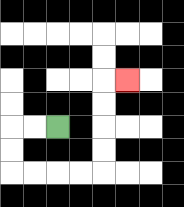{'start': '[2, 5]', 'end': '[5, 3]', 'path_directions': 'L,L,D,D,R,R,R,R,U,U,U,U,R', 'path_coordinates': '[[2, 5], [1, 5], [0, 5], [0, 6], [0, 7], [1, 7], [2, 7], [3, 7], [4, 7], [4, 6], [4, 5], [4, 4], [4, 3], [5, 3]]'}